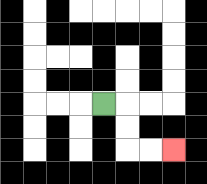{'start': '[4, 4]', 'end': '[7, 6]', 'path_directions': 'R,D,D,R,R', 'path_coordinates': '[[4, 4], [5, 4], [5, 5], [5, 6], [6, 6], [7, 6]]'}